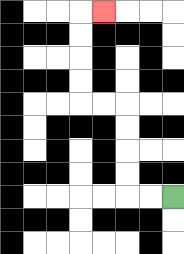{'start': '[7, 8]', 'end': '[4, 0]', 'path_directions': 'L,L,U,U,U,U,L,L,U,U,U,U,R', 'path_coordinates': '[[7, 8], [6, 8], [5, 8], [5, 7], [5, 6], [5, 5], [5, 4], [4, 4], [3, 4], [3, 3], [3, 2], [3, 1], [3, 0], [4, 0]]'}